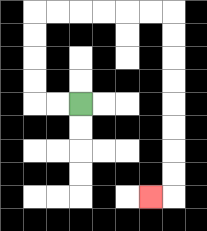{'start': '[3, 4]', 'end': '[6, 8]', 'path_directions': 'L,L,U,U,U,U,R,R,R,R,R,R,D,D,D,D,D,D,D,D,L', 'path_coordinates': '[[3, 4], [2, 4], [1, 4], [1, 3], [1, 2], [1, 1], [1, 0], [2, 0], [3, 0], [4, 0], [5, 0], [6, 0], [7, 0], [7, 1], [7, 2], [7, 3], [7, 4], [7, 5], [7, 6], [7, 7], [7, 8], [6, 8]]'}